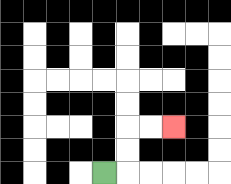{'start': '[4, 7]', 'end': '[7, 5]', 'path_directions': 'R,U,U,R,R', 'path_coordinates': '[[4, 7], [5, 7], [5, 6], [5, 5], [6, 5], [7, 5]]'}